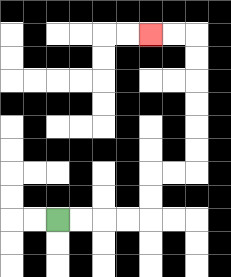{'start': '[2, 9]', 'end': '[6, 1]', 'path_directions': 'R,R,R,R,U,U,R,R,U,U,U,U,U,U,L,L', 'path_coordinates': '[[2, 9], [3, 9], [4, 9], [5, 9], [6, 9], [6, 8], [6, 7], [7, 7], [8, 7], [8, 6], [8, 5], [8, 4], [8, 3], [8, 2], [8, 1], [7, 1], [6, 1]]'}